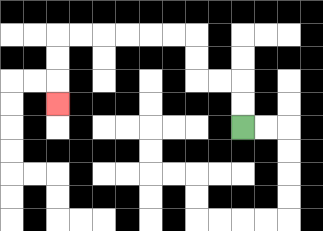{'start': '[10, 5]', 'end': '[2, 4]', 'path_directions': 'U,U,L,L,U,U,L,L,L,L,L,L,D,D,D', 'path_coordinates': '[[10, 5], [10, 4], [10, 3], [9, 3], [8, 3], [8, 2], [8, 1], [7, 1], [6, 1], [5, 1], [4, 1], [3, 1], [2, 1], [2, 2], [2, 3], [2, 4]]'}